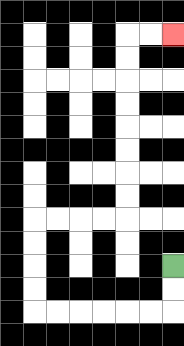{'start': '[7, 11]', 'end': '[7, 1]', 'path_directions': 'D,D,L,L,L,L,L,L,U,U,U,U,R,R,R,R,U,U,U,U,U,U,U,U,R,R', 'path_coordinates': '[[7, 11], [7, 12], [7, 13], [6, 13], [5, 13], [4, 13], [3, 13], [2, 13], [1, 13], [1, 12], [1, 11], [1, 10], [1, 9], [2, 9], [3, 9], [4, 9], [5, 9], [5, 8], [5, 7], [5, 6], [5, 5], [5, 4], [5, 3], [5, 2], [5, 1], [6, 1], [7, 1]]'}